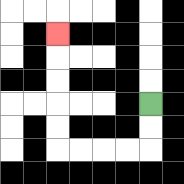{'start': '[6, 4]', 'end': '[2, 1]', 'path_directions': 'D,D,L,L,L,L,U,U,U,U,U', 'path_coordinates': '[[6, 4], [6, 5], [6, 6], [5, 6], [4, 6], [3, 6], [2, 6], [2, 5], [2, 4], [2, 3], [2, 2], [2, 1]]'}